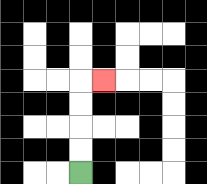{'start': '[3, 7]', 'end': '[4, 3]', 'path_directions': 'U,U,U,U,R', 'path_coordinates': '[[3, 7], [3, 6], [3, 5], [3, 4], [3, 3], [4, 3]]'}